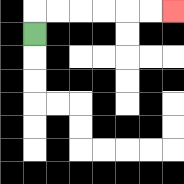{'start': '[1, 1]', 'end': '[7, 0]', 'path_directions': 'U,R,R,R,R,R,R', 'path_coordinates': '[[1, 1], [1, 0], [2, 0], [3, 0], [4, 0], [5, 0], [6, 0], [7, 0]]'}